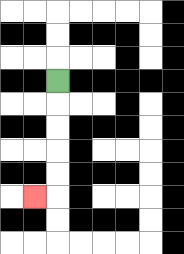{'start': '[2, 3]', 'end': '[1, 8]', 'path_directions': 'D,D,D,D,D,L', 'path_coordinates': '[[2, 3], [2, 4], [2, 5], [2, 6], [2, 7], [2, 8], [1, 8]]'}